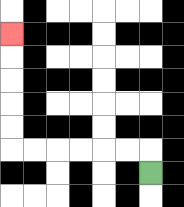{'start': '[6, 7]', 'end': '[0, 1]', 'path_directions': 'U,L,L,L,L,L,L,U,U,U,U,U', 'path_coordinates': '[[6, 7], [6, 6], [5, 6], [4, 6], [3, 6], [2, 6], [1, 6], [0, 6], [0, 5], [0, 4], [0, 3], [0, 2], [0, 1]]'}